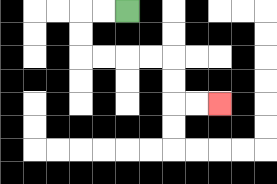{'start': '[5, 0]', 'end': '[9, 4]', 'path_directions': 'L,L,D,D,R,R,R,R,D,D,R,R', 'path_coordinates': '[[5, 0], [4, 0], [3, 0], [3, 1], [3, 2], [4, 2], [5, 2], [6, 2], [7, 2], [7, 3], [7, 4], [8, 4], [9, 4]]'}